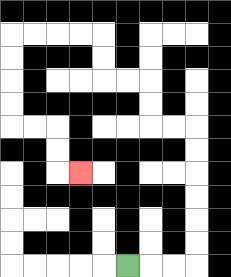{'start': '[5, 11]', 'end': '[3, 7]', 'path_directions': 'R,R,R,U,U,U,U,U,U,L,L,U,U,L,L,U,U,L,L,L,L,D,D,D,D,R,R,D,D,R', 'path_coordinates': '[[5, 11], [6, 11], [7, 11], [8, 11], [8, 10], [8, 9], [8, 8], [8, 7], [8, 6], [8, 5], [7, 5], [6, 5], [6, 4], [6, 3], [5, 3], [4, 3], [4, 2], [4, 1], [3, 1], [2, 1], [1, 1], [0, 1], [0, 2], [0, 3], [0, 4], [0, 5], [1, 5], [2, 5], [2, 6], [2, 7], [3, 7]]'}